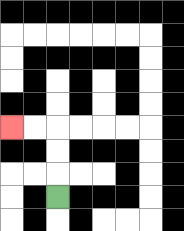{'start': '[2, 8]', 'end': '[0, 5]', 'path_directions': 'U,U,U,L,L', 'path_coordinates': '[[2, 8], [2, 7], [2, 6], [2, 5], [1, 5], [0, 5]]'}